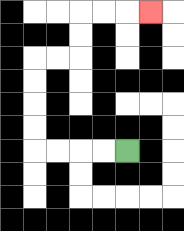{'start': '[5, 6]', 'end': '[6, 0]', 'path_directions': 'L,L,L,L,U,U,U,U,R,R,U,U,R,R,R', 'path_coordinates': '[[5, 6], [4, 6], [3, 6], [2, 6], [1, 6], [1, 5], [1, 4], [1, 3], [1, 2], [2, 2], [3, 2], [3, 1], [3, 0], [4, 0], [5, 0], [6, 0]]'}